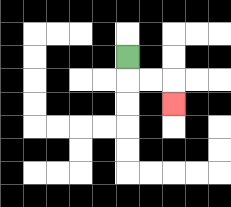{'start': '[5, 2]', 'end': '[7, 4]', 'path_directions': 'D,R,R,D', 'path_coordinates': '[[5, 2], [5, 3], [6, 3], [7, 3], [7, 4]]'}